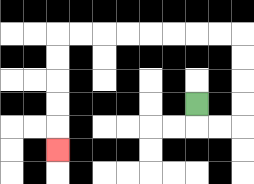{'start': '[8, 4]', 'end': '[2, 6]', 'path_directions': 'D,R,R,U,U,U,U,L,L,L,L,L,L,L,L,D,D,D,D,D', 'path_coordinates': '[[8, 4], [8, 5], [9, 5], [10, 5], [10, 4], [10, 3], [10, 2], [10, 1], [9, 1], [8, 1], [7, 1], [6, 1], [5, 1], [4, 1], [3, 1], [2, 1], [2, 2], [2, 3], [2, 4], [2, 5], [2, 6]]'}